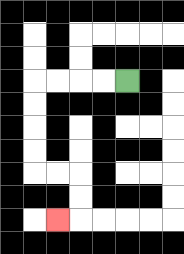{'start': '[5, 3]', 'end': '[2, 9]', 'path_directions': 'L,L,L,L,D,D,D,D,R,R,D,D,L', 'path_coordinates': '[[5, 3], [4, 3], [3, 3], [2, 3], [1, 3], [1, 4], [1, 5], [1, 6], [1, 7], [2, 7], [3, 7], [3, 8], [3, 9], [2, 9]]'}